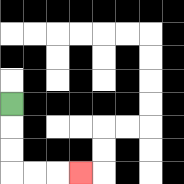{'start': '[0, 4]', 'end': '[3, 7]', 'path_directions': 'D,D,D,R,R,R', 'path_coordinates': '[[0, 4], [0, 5], [0, 6], [0, 7], [1, 7], [2, 7], [3, 7]]'}